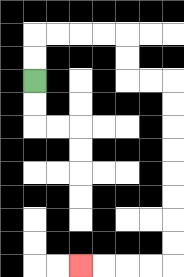{'start': '[1, 3]', 'end': '[3, 11]', 'path_directions': 'U,U,R,R,R,R,D,D,R,R,D,D,D,D,D,D,D,D,L,L,L,L', 'path_coordinates': '[[1, 3], [1, 2], [1, 1], [2, 1], [3, 1], [4, 1], [5, 1], [5, 2], [5, 3], [6, 3], [7, 3], [7, 4], [7, 5], [7, 6], [7, 7], [7, 8], [7, 9], [7, 10], [7, 11], [6, 11], [5, 11], [4, 11], [3, 11]]'}